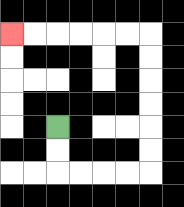{'start': '[2, 5]', 'end': '[0, 1]', 'path_directions': 'D,D,R,R,R,R,U,U,U,U,U,U,L,L,L,L,L,L', 'path_coordinates': '[[2, 5], [2, 6], [2, 7], [3, 7], [4, 7], [5, 7], [6, 7], [6, 6], [6, 5], [6, 4], [6, 3], [6, 2], [6, 1], [5, 1], [4, 1], [3, 1], [2, 1], [1, 1], [0, 1]]'}